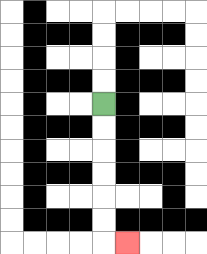{'start': '[4, 4]', 'end': '[5, 10]', 'path_directions': 'D,D,D,D,D,D,R', 'path_coordinates': '[[4, 4], [4, 5], [4, 6], [4, 7], [4, 8], [4, 9], [4, 10], [5, 10]]'}